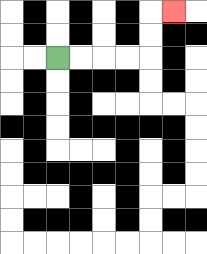{'start': '[2, 2]', 'end': '[7, 0]', 'path_directions': 'R,R,R,R,U,U,R', 'path_coordinates': '[[2, 2], [3, 2], [4, 2], [5, 2], [6, 2], [6, 1], [6, 0], [7, 0]]'}